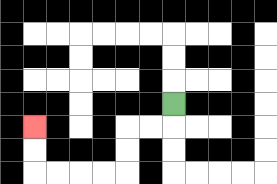{'start': '[7, 4]', 'end': '[1, 5]', 'path_directions': 'D,L,L,D,D,L,L,L,L,U,U', 'path_coordinates': '[[7, 4], [7, 5], [6, 5], [5, 5], [5, 6], [5, 7], [4, 7], [3, 7], [2, 7], [1, 7], [1, 6], [1, 5]]'}